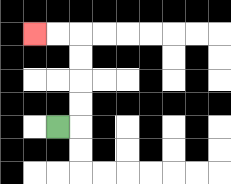{'start': '[2, 5]', 'end': '[1, 1]', 'path_directions': 'R,U,U,U,U,L,L', 'path_coordinates': '[[2, 5], [3, 5], [3, 4], [3, 3], [3, 2], [3, 1], [2, 1], [1, 1]]'}